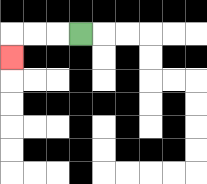{'start': '[3, 1]', 'end': '[0, 2]', 'path_directions': 'L,L,L,D', 'path_coordinates': '[[3, 1], [2, 1], [1, 1], [0, 1], [0, 2]]'}